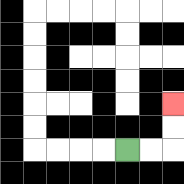{'start': '[5, 6]', 'end': '[7, 4]', 'path_directions': 'R,R,U,U', 'path_coordinates': '[[5, 6], [6, 6], [7, 6], [7, 5], [7, 4]]'}